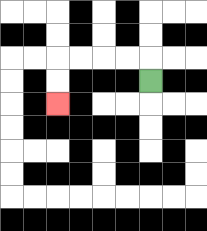{'start': '[6, 3]', 'end': '[2, 4]', 'path_directions': 'U,L,L,L,L,D,D', 'path_coordinates': '[[6, 3], [6, 2], [5, 2], [4, 2], [3, 2], [2, 2], [2, 3], [2, 4]]'}